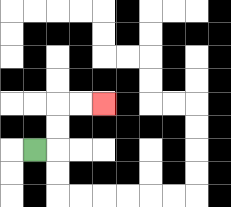{'start': '[1, 6]', 'end': '[4, 4]', 'path_directions': 'R,U,U,R,R', 'path_coordinates': '[[1, 6], [2, 6], [2, 5], [2, 4], [3, 4], [4, 4]]'}